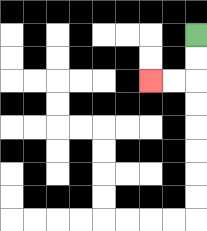{'start': '[8, 1]', 'end': '[6, 3]', 'path_directions': 'D,D,L,L', 'path_coordinates': '[[8, 1], [8, 2], [8, 3], [7, 3], [6, 3]]'}